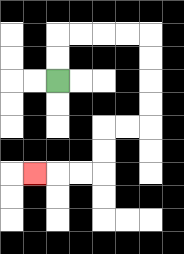{'start': '[2, 3]', 'end': '[1, 7]', 'path_directions': 'U,U,R,R,R,R,D,D,D,D,L,L,D,D,L,L,L', 'path_coordinates': '[[2, 3], [2, 2], [2, 1], [3, 1], [4, 1], [5, 1], [6, 1], [6, 2], [6, 3], [6, 4], [6, 5], [5, 5], [4, 5], [4, 6], [4, 7], [3, 7], [2, 7], [1, 7]]'}